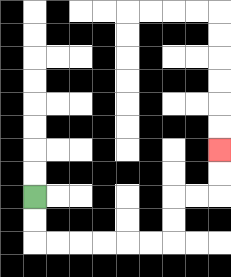{'start': '[1, 8]', 'end': '[9, 6]', 'path_directions': 'D,D,R,R,R,R,R,R,U,U,R,R,U,U', 'path_coordinates': '[[1, 8], [1, 9], [1, 10], [2, 10], [3, 10], [4, 10], [5, 10], [6, 10], [7, 10], [7, 9], [7, 8], [8, 8], [9, 8], [9, 7], [9, 6]]'}